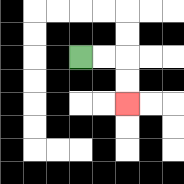{'start': '[3, 2]', 'end': '[5, 4]', 'path_directions': 'R,R,D,D', 'path_coordinates': '[[3, 2], [4, 2], [5, 2], [5, 3], [5, 4]]'}